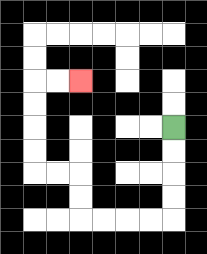{'start': '[7, 5]', 'end': '[3, 3]', 'path_directions': 'D,D,D,D,L,L,L,L,U,U,L,L,U,U,U,U,R,R', 'path_coordinates': '[[7, 5], [7, 6], [7, 7], [7, 8], [7, 9], [6, 9], [5, 9], [4, 9], [3, 9], [3, 8], [3, 7], [2, 7], [1, 7], [1, 6], [1, 5], [1, 4], [1, 3], [2, 3], [3, 3]]'}